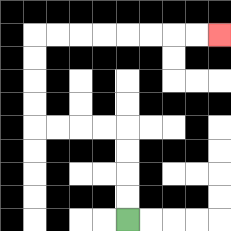{'start': '[5, 9]', 'end': '[9, 1]', 'path_directions': 'U,U,U,U,L,L,L,L,U,U,U,U,R,R,R,R,R,R,R,R', 'path_coordinates': '[[5, 9], [5, 8], [5, 7], [5, 6], [5, 5], [4, 5], [3, 5], [2, 5], [1, 5], [1, 4], [1, 3], [1, 2], [1, 1], [2, 1], [3, 1], [4, 1], [5, 1], [6, 1], [7, 1], [8, 1], [9, 1]]'}